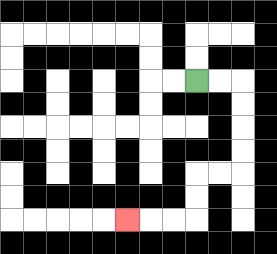{'start': '[8, 3]', 'end': '[5, 9]', 'path_directions': 'R,R,D,D,D,D,L,L,D,D,L,L,L', 'path_coordinates': '[[8, 3], [9, 3], [10, 3], [10, 4], [10, 5], [10, 6], [10, 7], [9, 7], [8, 7], [8, 8], [8, 9], [7, 9], [6, 9], [5, 9]]'}